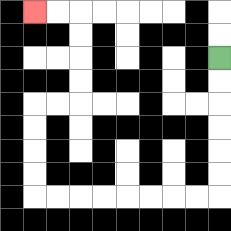{'start': '[9, 2]', 'end': '[1, 0]', 'path_directions': 'D,D,D,D,D,D,L,L,L,L,L,L,L,L,U,U,U,U,R,R,U,U,U,U,L,L', 'path_coordinates': '[[9, 2], [9, 3], [9, 4], [9, 5], [9, 6], [9, 7], [9, 8], [8, 8], [7, 8], [6, 8], [5, 8], [4, 8], [3, 8], [2, 8], [1, 8], [1, 7], [1, 6], [1, 5], [1, 4], [2, 4], [3, 4], [3, 3], [3, 2], [3, 1], [3, 0], [2, 0], [1, 0]]'}